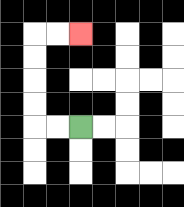{'start': '[3, 5]', 'end': '[3, 1]', 'path_directions': 'L,L,U,U,U,U,R,R', 'path_coordinates': '[[3, 5], [2, 5], [1, 5], [1, 4], [1, 3], [1, 2], [1, 1], [2, 1], [3, 1]]'}